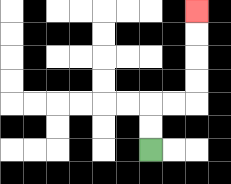{'start': '[6, 6]', 'end': '[8, 0]', 'path_directions': 'U,U,R,R,U,U,U,U', 'path_coordinates': '[[6, 6], [6, 5], [6, 4], [7, 4], [8, 4], [8, 3], [8, 2], [8, 1], [8, 0]]'}